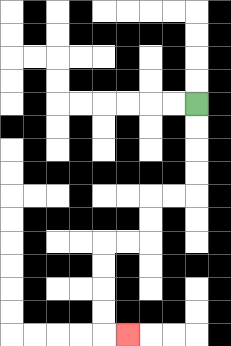{'start': '[8, 4]', 'end': '[5, 14]', 'path_directions': 'D,D,D,D,L,L,D,D,L,L,D,D,D,D,R', 'path_coordinates': '[[8, 4], [8, 5], [8, 6], [8, 7], [8, 8], [7, 8], [6, 8], [6, 9], [6, 10], [5, 10], [4, 10], [4, 11], [4, 12], [4, 13], [4, 14], [5, 14]]'}